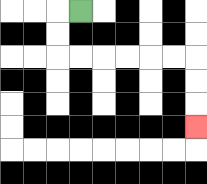{'start': '[3, 0]', 'end': '[8, 5]', 'path_directions': 'L,D,D,R,R,R,R,R,R,D,D,D', 'path_coordinates': '[[3, 0], [2, 0], [2, 1], [2, 2], [3, 2], [4, 2], [5, 2], [6, 2], [7, 2], [8, 2], [8, 3], [8, 4], [8, 5]]'}